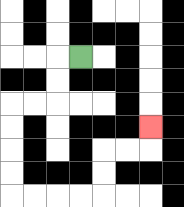{'start': '[3, 2]', 'end': '[6, 5]', 'path_directions': 'L,D,D,L,L,D,D,D,D,R,R,R,R,U,U,R,R,U', 'path_coordinates': '[[3, 2], [2, 2], [2, 3], [2, 4], [1, 4], [0, 4], [0, 5], [0, 6], [0, 7], [0, 8], [1, 8], [2, 8], [3, 8], [4, 8], [4, 7], [4, 6], [5, 6], [6, 6], [6, 5]]'}